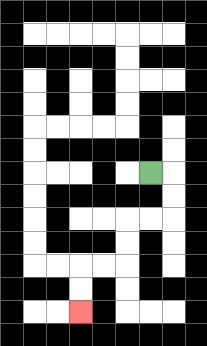{'start': '[6, 7]', 'end': '[3, 13]', 'path_directions': 'R,D,D,L,L,D,D,L,L,D,D', 'path_coordinates': '[[6, 7], [7, 7], [7, 8], [7, 9], [6, 9], [5, 9], [5, 10], [5, 11], [4, 11], [3, 11], [3, 12], [3, 13]]'}